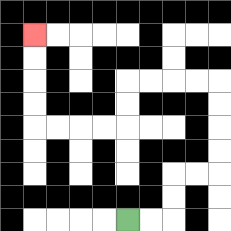{'start': '[5, 9]', 'end': '[1, 1]', 'path_directions': 'R,R,U,U,R,R,U,U,U,U,L,L,L,L,D,D,L,L,L,L,U,U,U,U', 'path_coordinates': '[[5, 9], [6, 9], [7, 9], [7, 8], [7, 7], [8, 7], [9, 7], [9, 6], [9, 5], [9, 4], [9, 3], [8, 3], [7, 3], [6, 3], [5, 3], [5, 4], [5, 5], [4, 5], [3, 5], [2, 5], [1, 5], [1, 4], [1, 3], [1, 2], [1, 1]]'}